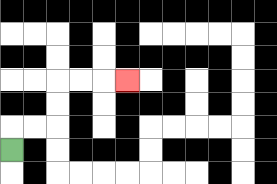{'start': '[0, 6]', 'end': '[5, 3]', 'path_directions': 'U,R,R,U,U,R,R,R', 'path_coordinates': '[[0, 6], [0, 5], [1, 5], [2, 5], [2, 4], [2, 3], [3, 3], [4, 3], [5, 3]]'}